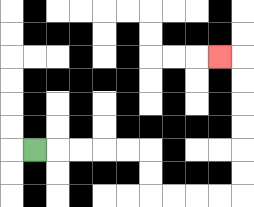{'start': '[1, 6]', 'end': '[9, 2]', 'path_directions': 'R,R,R,R,R,D,D,R,R,R,R,U,U,U,U,U,U,L', 'path_coordinates': '[[1, 6], [2, 6], [3, 6], [4, 6], [5, 6], [6, 6], [6, 7], [6, 8], [7, 8], [8, 8], [9, 8], [10, 8], [10, 7], [10, 6], [10, 5], [10, 4], [10, 3], [10, 2], [9, 2]]'}